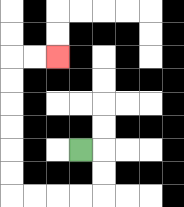{'start': '[3, 6]', 'end': '[2, 2]', 'path_directions': 'R,D,D,L,L,L,L,U,U,U,U,U,U,R,R', 'path_coordinates': '[[3, 6], [4, 6], [4, 7], [4, 8], [3, 8], [2, 8], [1, 8], [0, 8], [0, 7], [0, 6], [0, 5], [0, 4], [0, 3], [0, 2], [1, 2], [2, 2]]'}